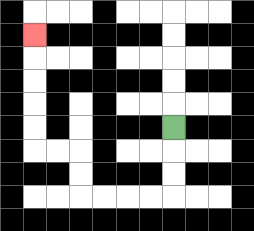{'start': '[7, 5]', 'end': '[1, 1]', 'path_directions': 'D,D,D,L,L,L,L,U,U,L,L,U,U,U,U,U', 'path_coordinates': '[[7, 5], [7, 6], [7, 7], [7, 8], [6, 8], [5, 8], [4, 8], [3, 8], [3, 7], [3, 6], [2, 6], [1, 6], [1, 5], [1, 4], [1, 3], [1, 2], [1, 1]]'}